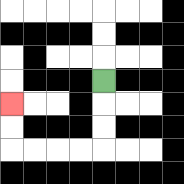{'start': '[4, 3]', 'end': '[0, 4]', 'path_directions': 'D,D,D,L,L,L,L,U,U', 'path_coordinates': '[[4, 3], [4, 4], [4, 5], [4, 6], [3, 6], [2, 6], [1, 6], [0, 6], [0, 5], [0, 4]]'}